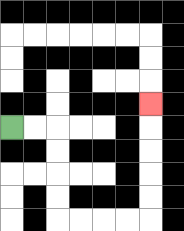{'start': '[0, 5]', 'end': '[6, 4]', 'path_directions': 'R,R,D,D,D,D,R,R,R,R,U,U,U,U,U', 'path_coordinates': '[[0, 5], [1, 5], [2, 5], [2, 6], [2, 7], [2, 8], [2, 9], [3, 9], [4, 9], [5, 9], [6, 9], [6, 8], [6, 7], [6, 6], [6, 5], [6, 4]]'}